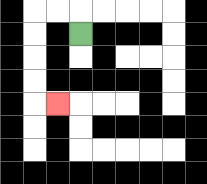{'start': '[3, 1]', 'end': '[2, 4]', 'path_directions': 'U,L,L,D,D,D,D,R', 'path_coordinates': '[[3, 1], [3, 0], [2, 0], [1, 0], [1, 1], [1, 2], [1, 3], [1, 4], [2, 4]]'}